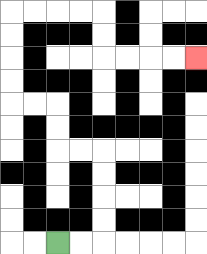{'start': '[2, 10]', 'end': '[8, 2]', 'path_directions': 'R,R,U,U,U,U,L,L,U,U,L,L,U,U,U,U,R,R,R,R,D,D,R,R,R,R', 'path_coordinates': '[[2, 10], [3, 10], [4, 10], [4, 9], [4, 8], [4, 7], [4, 6], [3, 6], [2, 6], [2, 5], [2, 4], [1, 4], [0, 4], [0, 3], [0, 2], [0, 1], [0, 0], [1, 0], [2, 0], [3, 0], [4, 0], [4, 1], [4, 2], [5, 2], [6, 2], [7, 2], [8, 2]]'}